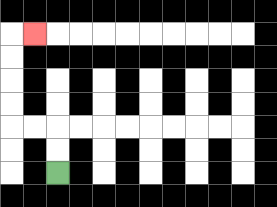{'start': '[2, 7]', 'end': '[1, 1]', 'path_directions': 'U,U,L,L,U,U,U,U,R', 'path_coordinates': '[[2, 7], [2, 6], [2, 5], [1, 5], [0, 5], [0, 4], [0, 3], [0, 2], [0, 1], [1, 1]]'}